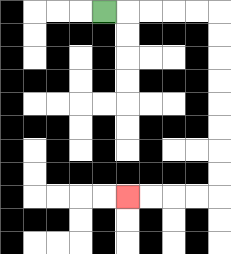{'start': '[4, 0]', 'end': '[5, 8]', 'path_directions': 'R,R,R,R,R,D,D,D,D,D,D,D,D,L,L,L,L', 'path_coordinates': '[[4, 0], [5, 0], [6, 0], [7, 0], [8, 0], [9, 0], [9, 1], [9, 2], [9, 3], [9, 4], [9, 5], [9, 6], [9, 7], [9, 8], [8, 8], [7, 8], [6, 8], [5, 8]]'}